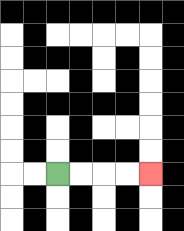{'start': '[2, 7]', 'end': '[6, 7]', 'path_directions': 'R,R,R,R', 'path_coordinates': '[[2, 7], [3, 7], [4, 7], [5, 7], [6, 7]]'}